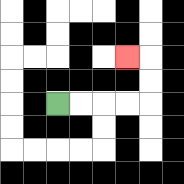{'start': '[2, 4]', 'end': '[5, 2]', 'path_directions': 'R,R,R,R,U,U,L', 'path_coordinates': '[[2, 4], [3, 4], [4, 4], [5, 4], [6, 4], [6, 3], [6, 2], [5, 2]]'}